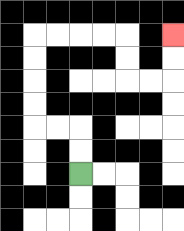{'start': '[3, 7]', 'end': '[7, 1]', 'path_directions': 'U,U,L,L,U,U,U,U,R,R,R,R,D,D,R,R,U,U', 'path_coordinates': '[[3, 7], [3, 6], [3, 5], [2, 5], [1, 5], [1, 4], [1, 3], [1, 2], [1, 1], [2, 1], [3, 1], [4, 1], [5, 1], [5, 2], [5, 3], [6, 3], [7, 3], [7, 2], [7, 1]]'}